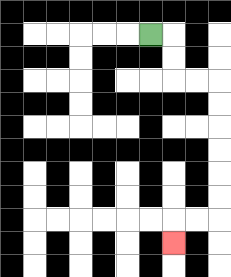{'start': '[6, 1]', 'end': '[7, 10]', 'path_directions': 'R,D,D,R,R,D,D,D,D,D,D,L,L,D', 'path_coordinates': '[[6, 1], [7, 1], [7, 2], [7, 3], [8, 3], [9, 3], [9, 4], [9, 5], [9, 6], [9, 7], [9, 8], [9, 9], [8, 9], [7, 9], [7, 10]]'}